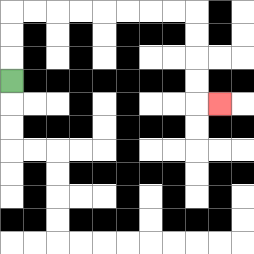{'start': '[0, 3]', 'end': '[9, 4]', 'path_directions': 'U,U,U,R,R,R,R,R,R,R,R,D,D,D,D,R', 'path_coordinates': '[[0, 3], [0, 2], [0, 1], [0, 0], [1, 0], [2, 0], [3, 0], [4, 0], [5, 0], [6, 0], [7, 0], [8, 0], [8, 1], [8, 2], [8, 3], [8, 4], [9, 4]]'}